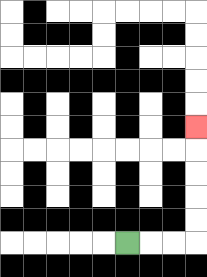{'start': '[5, 10]', 'end': '[8, 5]', 'path_directions': 'R,R,R,U,U,U,U,U', 'path_coordinates': '[[5, 10], [6, 10], [7, 10], [8, 10], [8, 9], [8, 8], [8, 7], [8, 6], [8, 5]]'}